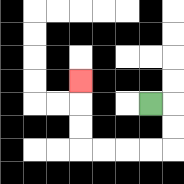{'start': '[6, 4]', 'end': '[3, 3]', 'path_directions': 'R,D,D,L,L,L,L,U,U,U', 'path_coordinates': '[[6, 4], [7, 4], [7, 5], [7, 6], [6, 6], [5, 6], [4, 6], [3, 6], [3, 5], [3, 4], [3, 3]]'}